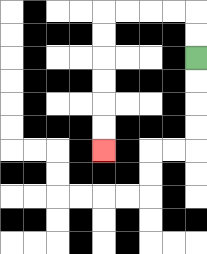{'start': '[8, 2]', 'end': '[4, 6]', 'path_directions': 'U,U,L,L,L,L,D,D,D,D,D,D', 'path_coordinates': '[[8, 2], [8, 1], [8, 0], [7, 0], [6, 0], [5, 0], [4, 0], [4, 1], [4, 2], [4, 3], [4, 4], [4, 5], [4, 6]]'}